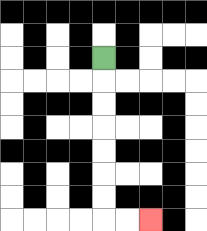{'start': '[4, 2]', 'end': '[6, 9]', 'path_directions': 'D,D,D,D,D,D,D,R,R', 'path_coordinates': '[[4, 2], [4, 3], [4, 4], [4, 5], [4, 6], [4, 7], [4, 8], [4, 9], [5, 9], [6, 9]]'}